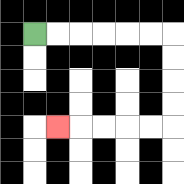{'start': '[1, 1]', 'end': '[2, 5]', 'path_directions': 'R,R,R,R,R,R,D,D,D,D,L,L,L,L,L', 'path_coordinates': '[[1, 1], [2, 1], [3, 1], [4, 1], [5, 1], [6, 1], [7, 1], [7, 2], [7, 3], [7, 4], [7, 5], [6, 5], [5, 5], [4, 5], [3, 5], [2, 5]]'}